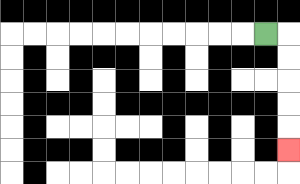{'start': '[11, 1]', 'end': '[12, 6]', 'path_directions': 'R,D,D,D,D,D', 'path_coordinates': '[[11, 1], [12, 1], [12, 2], [12, 3], [12, 4], [12, 5], [12, 6]]'}